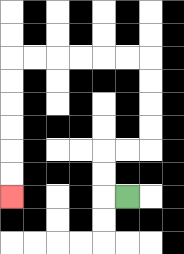{'start': '[5, 8]', 'end': '[0, 8]', 'path_directions': 'L,U,U,R,R,U,U,U,U,L,L,L,L,L,L,D,D,D,D,D,D', 'path_coordinates': '[[5, 8], [4, 8], [4, 7], [4, 6], [5, 6], [6, 6], [6, 5], [6, 4], [6, 3], [6, 2], [5, 2], [4, 2], [3, 2], [2, 2], [1, 2], [0, 2], [0, 3], [0, 4], [0, 5], [0, 6], [0, 7], [0, 8]]'}